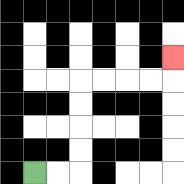{'start': '[1, 7]', 'end': '[7, 2]', 'path_directions': 'R,R,U,U,U,U,R,R,R,R,U', 'path_coordinates': '[[1, 7], [2, 7], [3, 7], [3, 6], [3, 5], [3, 4], [3, 3], [4, 3], [5, 3], [6, 3], [7, 3], [7, 2]]'}